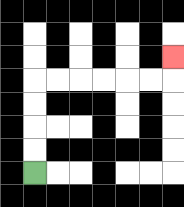{'start': '[1, 7]', 'end': '[7, 2]', 'path_directions': 'U,U,U,U,R,R,R,R,R,R,U', 'path_coordinates': '[[1, 7], [1, 6], [1, 5], [1, 4], [1, 3], [2, 3], [3, 3], [4, 3], [5, 3], [6, 3], [7, 3], [7, 2]]'}